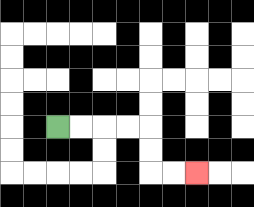{'start': '[2, 5]', 'end': '[8, 7]', 'path_directions': 'R,R,R,R,D,D,R,R', 'path_coordinates': '[[2, 5], [3, 5], [4, 5], [5, 5], [6, 5], [6, 6], [6, 7], [7, 7], [8, 7]]'}